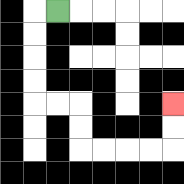{'start': '[2, 0]', 'end': '[7, 4]', 'path_directions': 'L,D,D,D,D,R,R,D,D,R,R,R,R,U,U', 'path_coordinates': '[[2, 0], [1, 0], [1, 1], [1, 2], [1, 3], [1, 4], [2, 4], [3, 4], [3, 5], [3, 6], [4, 6], [5, 6], [6, 6], [7, 6], [7, 5], [7, 4]]'}